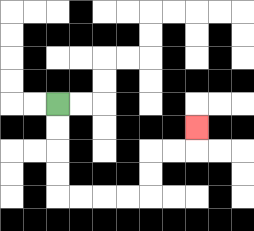{'start': '[2, 4]', 'end': '[8, 5]', 'path_directions': 'D,D,D,D,R,R,R,R,U,U,R,R,U', 'path_coordinates': '[[2, 4], [2, 5], [2, 6], [2, 7], [2, 8], [3, 8], [4, 8], [5, 8], [6, 8], [6, 7], [6, 6], [7, 6], [8, 6], [8, 5]]'}